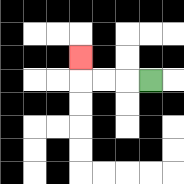{'start': '[6, 3]', 'end': '[3, 2]', 'path_directions': 'L,L,L,U', 'path_coordinates': '[[6, 3], [5, 3], [4, 3], [3, 3], [3, 2]]'}